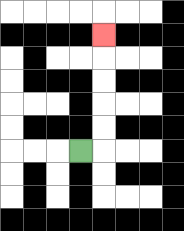{'start': '[3, 6]', 'end': '[4, 1]', 'path_directions': 'R,U,U,U,U,U', 'path_coordinates': '[[3, 6], [4, 6], [4, 5], [4, 4], [4, 3], [4, 2], [4, 1]]'}